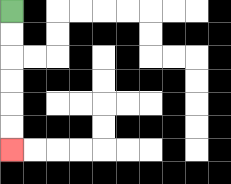{'start': '[0, 0]', 'end': '[0, 6]', 'path_directions': 'D,D,D,D,D,D', 'path_coordinates': '[[0, 0], [0, 1], [0, 2], [0, 3], [0, 4], [0, 5], [0, 6]]'}